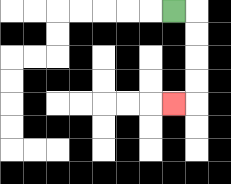{'start': '[7, 0]', 'end': '[7, 4]', 'path_directions': 'R,D,D,D,D,L', 'path_coordinates': '[[7, 0], [8, 0], [8, 1], [8, 2], [8, 3], [8, 4], [7, 4]]'}